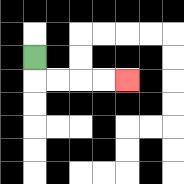{'start': '[1, 2]', 'end': '[5, 3]', 'path_directions': 'D,R,R,R,R', 'path_coordinates': '[[1, 2], [1, 3], [2, 3], [3, 3], [4, 3], [5, 3]]'}